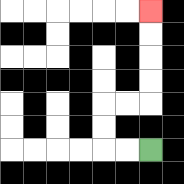{'start': '[6, 6]', 'end': '[6, 0]', 'path_directions': 'L,L,U,U,R,R,U,U,U,U', 'path_coordinates': '[[6, 6], [5, 6], [4, 6], [4, 5], [4, 4], [5, 4], [6, 4], [6, 3], [6, 2], [6, 1], [6, 0]]'}